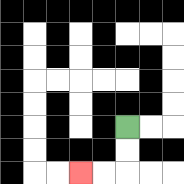{'start': '[5, 5]', 'end': '[3, 7]', 'path_directions': 'D,D,L,L', 'path_coordinates': '[[5, 5], [5, 6], [5, 7], [4, 7], [3, 7]]'}